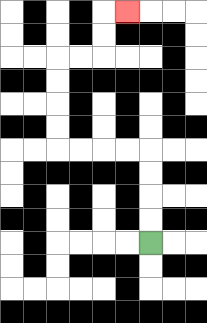{'start': '[6, 10]', 'end': '[5, 0]', 'path_directions': 'U,U,U,U,L,L,L,L,U,U,U,U,R,R,U,U,R', 'path_coordinates': '[[6, 10], [6, 9], [6, 8], [6, 7], [6, 6], [5, 6], [4, 6], [3, 6], [2, 6], [2, 5], [2, 4], [2, 3], [2, 2], [3, 2], [4, 2], [4, 1], [4, 0], [5, 0]]'}